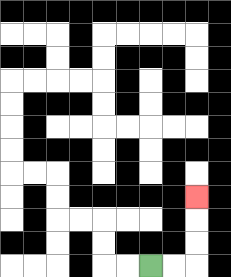{'start': '[6, 11]', 'end': '[8, 8]', 'path_directions': 'R,R,U,U,U', 'path_coordinates': '[[6, 11], [7, 11], [8, 11], [8, 10], [8, 9], [8, 8]]'}